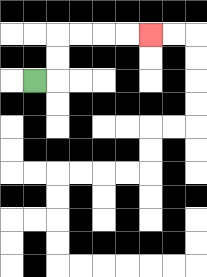{'start': '[1, 3]', 'end': '[6, 1]', 'path_directions': 'R,U,U,R,R,R,R', 'path_coordinates': '[[1, 3], [2, 3], [2, 2], [2, 1], [3, 1], [4, 1], [5, 1], [6, 1]]'}